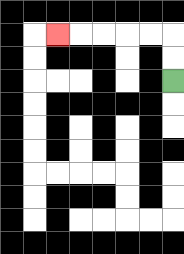{'start': '[7, 3]', 'end': '[2, 1]', 'path_directions': 'U,U,L,L,L,L,L', 'path_coordinates': '[[7, 3], [7, 2], [7, 1], [6, 1], [5, 1], [4, 1], [3, 1], [2, 1]]'}